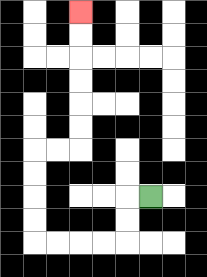{'start': '[6, 8]', 'end': '[3, 0]', 'path_directions': 'L,D,D,L,L,L,L,U,U,U,U,R,R,U,U,U,U,U,U', 'path_coordinates': '[[6, 8], [5, 8], [5, 9], [5, 10], [4, 10], [3, 10], [2, 10], [1, 10], [1, 9], [1, 8], [1, 7], [1, 6], [2, 6], [3, 6], [3, 5], [3, 4], [3, 3], [3, 2], [3, 1], [3, 0]]'}